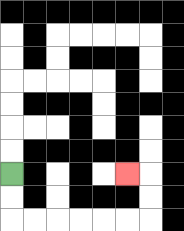{'start': '[0, 7]', 'end': '[5, 7]', 'path_directions': 'D,D,R,R,R,R,R,R,U,U,L', 'path_coordinates': '[[0, 7], [0, 8], [0, 9], [1, 9], [2, 9], [3, 9], [4, 9], [5, 9], [6, 9], [6, 8], [6, 7], [5, 7]]'}